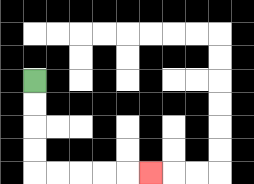{'start': '[1, 3]', 'end': '[6, 7]', 'path_directions': 'D,D,D,D,R,R,R,R,R', 'path_coordinates': '[[1, 3], [1, 4], [1, 5], [1, 6], [1, 7], [2, 7], [3, 7], [4, 7], [5, 7], [6, 7]]'}